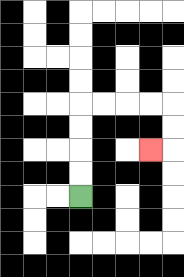{'start': '[3, 8]', 'end': '[6, 6]', 'path_directions': 'U,U,U,U,R,R,R,R,D,D,L', 'path_coordinates': '[[3, 8], [3, 7], [3, 6], [3, 5], [3, 4], [4, 4], [5, 4], [6, 4], [7, 4], [7, 5], [7, 6], [6, 6]]'}